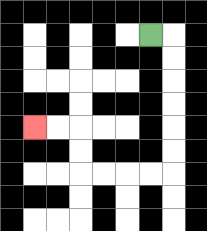{'start': '[6, 1]', 'end': '[1, 5]', 'path_directions': 'R,D,D,D,D,D,D,L,L,L,L,U,U,L,L', 'path_coordinates': '[[6, 1], [7, 1], [7, 2], [7, 3], [7, 4], [7, 5], [7, 6], [7, 7], [6, 7], [5, 7], [4, 7], [3, 7], [3, 6], [3, 5], [2, 5], [1, 5]]'}